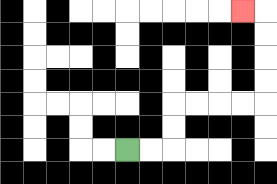{'start': '[5, 6]', 'end': '[10, 0]', 'path_directions': 'R,R,U,U,R,R,R,R,U,U,U,U,L', 'path_coordinates': '[[5, 6], [6, 6], [7, 6], [7, 5], [7, 4], [8, 4], [9, 4], [10, 4], [11, 4], [11, 3], [11, 2], [11, 1], [11, 0], [10, 0]]'}